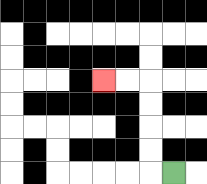{'start': '[7, 7]', 'end': '[4, 3]', 'path_directions': 'L,U,U,U,U,L,L', 'path_coordinates': '[[7, 7], [6, 7], [6, 6], [6, 5], [6, 4], [6, 3], [5, 3], [4, 3]]'}